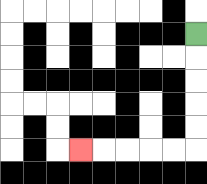{'start': '[8, 1]', 'end': '[3, 6]', 'path_directions': 'D,D,D,D,D,L,L,L,L,L', 'path_coordinates': '[[8, 1], [8, 2], [8, 3], [8, 4], [8, 5], [8, 6], [7, 6], [6, 6], [5, 6], [4, 6], [3, 6]]'}